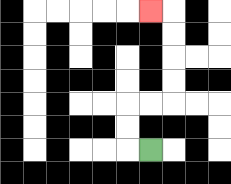{'start': '[6, 6]', 'end': '[6, 0]', 'path_directions': 'L,U,U,R,R,U,U,U,U,L', 'path_coordinates': '[[6, 6], [5, 6], [5, 5], [5, 4], [6, 4], [7, 4], [7, 3], [7, 2], [7, 1], [7, 0], [6, 0]]'}